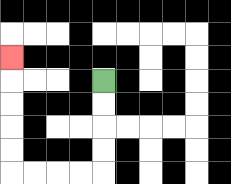{'start': '[4, 3]', 'end': '[0, 2]', 'path_directions': 'D,D,D,D,L,L,L,L,U,U,U,U,U', 'path_coordinates': '[[4, 3], [4, 4], [4, 5], [4, 6], [4, 7], [3, 7], [2, 7], [1, 7], [0, 7], [0, 6], [0, 5], [0, 4], [0, 3], [0, 2]]'}